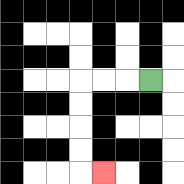{'start': '[6, 3]', 'end': '[4, 7]', 'path_directions': 'L,L,L,D,D,D,D,R', 'path_coordinates': '[[6, 3], [5, 3], [4, 3], [3, 3], [3, 4], [3, 5], [3, 6], [3, 7], [4, 7]]'}